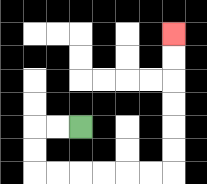{'start': '[3, 5]', 'end': '[7, 1]', 'path_directions': 'L,L,D,D,R,R,R,R,R,R,U,U,U,U,U,U', 'path_coordinates': '[[3, 5], [2, 5], [1, 5], [1, 6], [1, 7], [2, 7], [3, 7], [4, 7], [5, 7], [6, 7], [7, 7], [7, 6], [7, 5], [7, 4], [7, 3], [7, 2], [7, 1]]'}